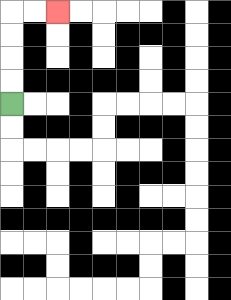{'start': '[0, 4]', 'end': '[2, 0]', 'path_directions': 'U,U,U,U,R,R', 'path_coordinates': '[[0, 4], [0, 3], [0, 2], [0, 1], [0, 0], [1, 0], [2, 0]]'}